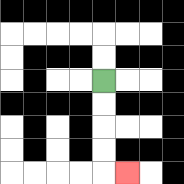{'start': '[4, 3]', 'end': '[5, 7]', 'path_directions': 'D,D,D,D,R', 'path_coordinates': '[[4, 3], [4, 4], [4, 5], [4, 6], [4, 7], [5, 7]]'}